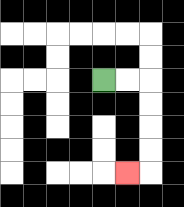{'start': '[4, 3]', 'end': '[5, 7]', 'path_directions': 'R,R,D,D,D,D,L', 'path_coordinates': '[[4, 3], [5, 3], [6, 3], [6, 4], [6, 5], [6, 6], [6, 7], [5, 7]]'}